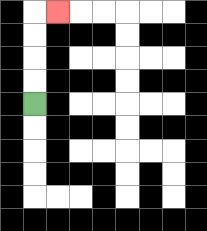{'start': '[1, 4]', 'end': '[2, 0]', 'path_directions': 'U,U,U,U,R', 'path_coordinates': '[[1, 4], [1, 3], [1, 2], [1, 1], [1, 0], [2, 0]]'}